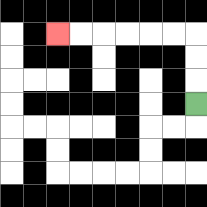{'start': '[8, 4]', 'end': '[2, 1]', 'path_directions': 'U,U,U,L,L,L,L,L,L', 'path_coordinates': '[[8, 4], [8, 3], [8, 2], [8, 1], [7, 1], [6, 1], [5, 1], [4, 1], [3, 1], [2, 1]]'}